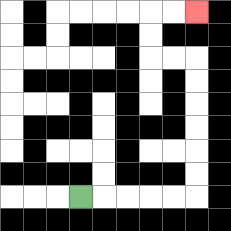{'start': '[3, 8]', 'end': '[8, 0]', 'path_directions': 'R,R,R,R,R,U,U,U,U,U,U,L,L,U,U,R,R', 'path_coordinates': '[[3, 8], [4, 8], [5, 8], [6, 8], [7, 8], [8, 8], [8, 7], [8, 6], [8, 5], [8, 4], [8, 3], [8, 2], [7, 2], [6, 2], [6, 1], [6, 0], [7, 0], [8, 0]]'}